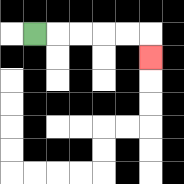{'start': '[1, 1]', 'end': '[6, 2]', 'path_directions': 'R,R,R,R,R,D', 'path_coordinates': '[[1, 1], [2, 1], [3, 1], [4, 1], [5, 1], [6, 1], [6, 2]]'}